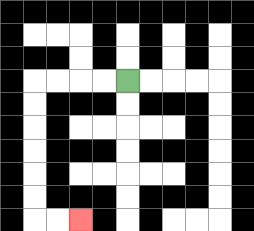{'start': '[5, 3]', 'end': '[3, 9]', 'path_directions': 'L,L,L,L,D,D,D,D,D,D,R,R', 'path_coordinates': '[[5, 3], [4, 3], [3, 3], [2, 3], [1, 3], [1, 4], [1, 5], [1, 6], [1, 7], [1, 8], [1, 9], [2, 9], [3, 9]]'}